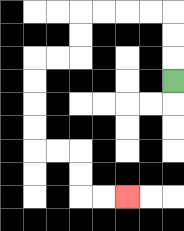{'start': '[7, 3]', 'end': '[5, 8]', 'path_directions': 'U,U,U,L,L,L,L,D,D,L,L,D,D,D,D,R,R,D,D,R,R', 'path_coordinates': '[[7, 3], [7, 2], [7, 1], [7, 0], [6, 0], [5, 0], [4, 0], [3, 0], [3, 1], [3, 2], [2, 2], [1, 2], [1, 3], [1, 4], [1, 5], [1, 6], [2, 6], [3, 6], [3, 7], [3, 8], [4, 8], [5, 8]]'}